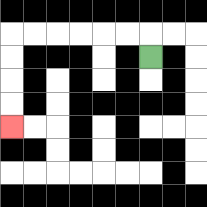{'start': '[6, 2]', 'end': '[0, 5]', 'path_directions': 'U,L,L,L,L,L,L,D,D,D,D', 'path_coordinates': '[[6, 2], [6, 1], [5, 1], [4, 1], [3, 1], [2, 1], [1, 1], [0, 1], [0, 2], [0, 3], [0, 4], [0, 5]]'}